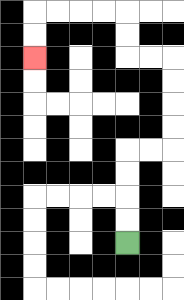{'start': '[5, 10]', 'end': '[1, 2]', 'path_directions': 'U,U,U,U,R,R,U,U,U,U,L,L,U,U,L,L,L,L,D,D', 'path_coordinates': '[[5, 10], [5, 9], [5, 8], [5, 7], [5, 6], [6, 6], [7, 6], [7, 5], [7, 4], [7, 3], [7, 2], [6, 2], [5, 2], [5, 1], [5, 0], [4, 0], [3, 0], [2, 0], [1, 0], [1, 1], [1, 2]]'}